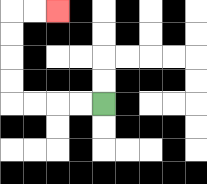{'start': '[4, 4]', 'end': '[2, 0]', 'path_directions': 'L,L,L,L,U,U,U,U,R,R', 'path_coordinates': '[[4, 4], [3, 4], [2, 4], [1, 4], [0, 4], [0, 3], [0, 2], [0, 1], [0, 0], [1, 0], [2, 0]]'}